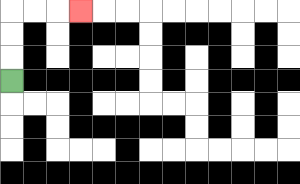{'start': '[0, 3]', 'end': '[3, 0]', 'path_directions': 'U,U,U,R,R,R', 'path_coordinates': '[[0, 3], [0, 2], [0, 1], [0, 0], [1, 0], [2, 0], [3, 0]]'}